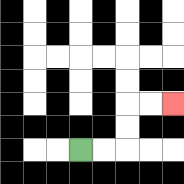{'start': '[3, 6]', 'end': '[7, 4]', 'path_directions': 'R,R,U,U,R,R', 'path_coordinates': '[[3, 6], [4, 6], [5, 6], [5, 5], [5, 4], [6, 4], [7, 4]]'}